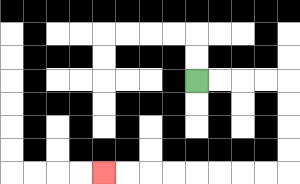{'start': '[8, 3]', 'end': '[4, 7]', 'path_directions': 'R,R,R,R,D,D,D,D,L,L,L,L,L,L,L,L', 'path_coordinates': '[[8, 3], [9, 3], [10, 3], [11, 3], [12, 3], [12, 4], [12, 5], [12, 6], [12, 7], [11, 7], [10, 7], [9, 7], [8, 7], [7, 7], [6, 7], [5, 7], [4, 7]]'}